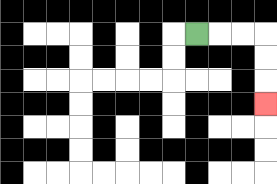{'start': '[8, 1]', 'end': '[11, 4]', 'path_directions': 'R,R,R,D,D,D', 'path_coordinates': '[[8, 1], [9, 1], [10, 1], [11, 1], [11, 2], [11, 3], [11, 4]]'}